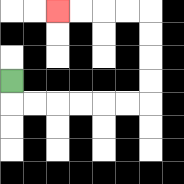{'start': '[0, 3]', 'end': '[2, 0]', 'path_directions': 'D,R,R,R,R,R,R,U,U,U,U,L,L,L,L', 'path_coordinates': '[[0, 3], [0, 4], [1, 4], [2, 4], [3, 4], [4, 4], [5, 4], [6, 4], [6, 3], [6, 2], [6, 1], [6, 0], [5, 0], [4, 0], [3, 0], [2, 0]]'}